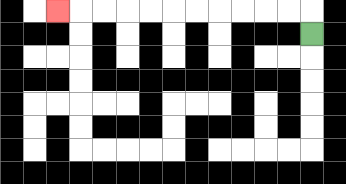{'start': '[13, 1]', 'end': '[2, 0]', 'path_directions': 'U,L,L,L,L,L,L,L,L,L,L,L', 'path_coordinates': '[[13, 1], [13, 0], [12, 0], [11, 0], [10, 0], [9, 0], [8, 0], [7, 0], [6, 0], [5, 0], [4, 0], [3, 0], [2, 0]]'}